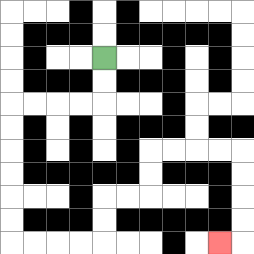{'start': '[4, 2]', 'end': '[9, 10]', 'path_directions': 'D,D,L,L,L,L,D,D,D,D,D,D,R,R,R,R,U,U,R,R,U,U,R,R,R,R,D,D,D,D,L', 'path_coordinates': '[[4, 2], [4, 3], [4, 4], [3, 4], [2, 4], [1, 4], [0, 4], [0, 5], [0, 6], [0, 7], [0, 8], [0, 9], [0, 10], [1, 10], [2, 10], [3, 10], [4, 10], [4, 9], [4, 8], [5, 8], [6, 8], [6, 7], [6, 6], [7, 6], [8, 6], [9, 6], [10, 6], [10, 7], [10, 8], [10, 9], [10, 10], [9, 10]]'}